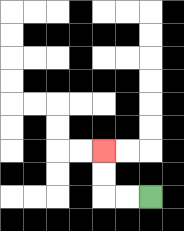{'start': '[6, 8]', 'end': '[4, 6]', 'path_directions': 'L,L,U,U', 'path_coordinates': '[[6, 8], [5, 8], [4, 8], [4, 7], [4, 6]]'}